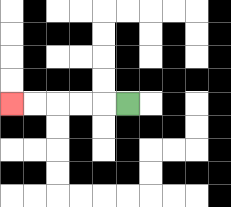{'start': '[5, 4]', 'end': '[0, 4]', 'path_directions': 'L,L,L,L,L', 'path_coordinates': '[[5, 4], [4, 4], [3, 4], [2, 4], [1, 4], [0, 4]]'}